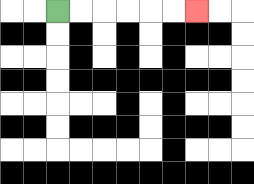{'start': '[2, 0]', 'end': '[8, 0]', 'path_directions': 'R,R,R,R,R,R', 'path_coordinates': '[[2, 0], [3, 0], [4, 0], [5, 0], [6, 0], [7, 0], [8, 0]]'}